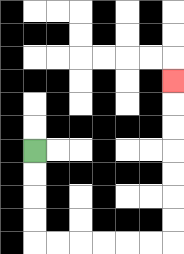{'start': '[1, 6]', 'end': '[7, 3]', 'path_directions': 'D,D,D,D,R,R,R,R,R,R,U,U,U,U,U,U,U', 'path_coordinates': '[[1, 6], [1, 7], [1, 8], [1, 9], [1, 10], [2, 10], [3, 10], [4, 10], [5, 10], [6, 10], [7, 10], [7, 9], [7, 8], [7, 7], [7, 6], [7, 5], [7, 4], [7, 3]]'}